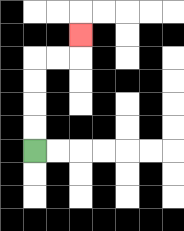{'start': '[1, 6]', 'end': '[3, 1]', 'path_directions': 'U,U,U,U,R,R,U', 'path_coordinates': '[[1, 6], [1, 5], [1, 4], [1, 3], [1, 2], [2, 2], [3, 2], [3, 1]]'}